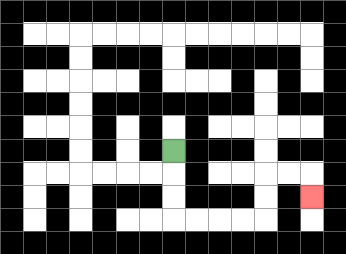{'start': '[7, 6]', 'end': '[13, 8]', 'path_directions': 'D,D,D,R,R,R,R,U,U,R,R,D', 'path_coordinates': '[[7, 6], [7, 7], [7, 8], [7, 9], [8, 9], [9, 9], [10, 9], [11, 9], [11, 8], [11, 7], [12, 7], [13, 7], [13, 8]]'}